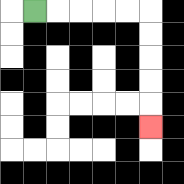{'start': '[1, 0]', 'end': '[6, 5]', 'path_directions': 'R,R,R,R,R,D,D,D,D,D', 'path_coordinates': '[[1, 0], [2, 0], [3, 0], [4, 0], [5, 0], [6, 0], [6, 1], [6, 2], [6, 3], [6, 4], [6, 5]]'}